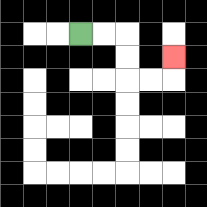{'start': '[3, 1]', 'end': '[7, 2]', 'path_directions': 'R,R,D,D,R,R,U', 'path_coordinates': '[[3, 1], [4, 1], [5, 1], [5, 2], [5, 3], [6, 3], [7, 3], [7, 2]]'}